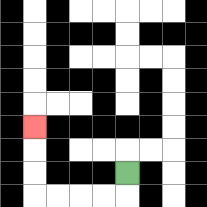{'start': '[5, 7]', 'end': '[1, 5]', 'path_directions': 'D,L,L,L,L,U,U,U', 'path_coordinates': '[[5, 7], [5, 8], [4, 8], [3, 8], [2, 8], [1, 8], [1, 7], [1, 6], [1, 5]]'}